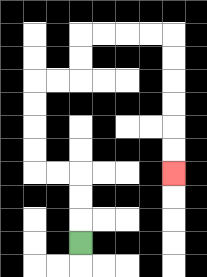{'start': '[3, 10]', 'end': '[7, 7]', 'path_directions': 'U,U,U,L,L,U,U,U,U,R,R,U,U,R,R,R,R,D,D,D,D,D,D', 'path_coordinates': '[[3, 10], [3, 9], [3, 8], [3, 7], [2, 7], [1, 7], [1, 6], [1, 5], [1, 4], [1, 3], [2, 3], [3, 3], [3, 2], [3, 1], [4, 1], [5, 1], [6, 1], [7, 1], [7, 2], [7, 3], [7, 4], [7, 5], [7, 6], [7, 7]]'}